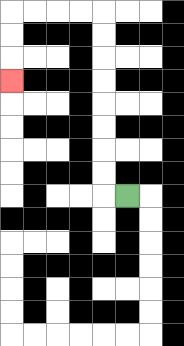{'start': '[5, 8]', 'end': '[0, 3]', 'path_directions': 'L,U,U,U,U,U,U,U,U,L,L,L,L,D,D,D', 'path_coordinates': '[[5, 8], [4, 8], [4, 7], [4, 6], [4, 5], [4, 4], [4, 3], [4, 2], [4, 1], [4, 0], [3, 0], [2, 0], [1, 0], [0, 0], [0, 1], [0, 2], [0, 3]]'}